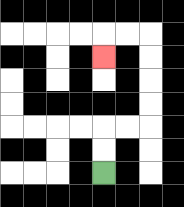{'start': '[4, 7]', 'end': '[4, 2]', 'path_directions': 'U,U,R,R,U,U,U,U,L,L,D', 'path_coordinates': '[[4, 7], [4, 6], [4, 5], [5, 5], [6, 5], [6, 4], [6, 3], [6, 2], [6, 1], [5, 1], [4, 1], [4, 2]]'}